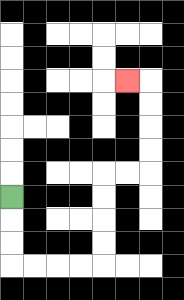{'start': '[0, 8]', 'end': '[5, 3]', 'path_directions': 'D,D,D,R,R,R,R,U,U,U,U,R,R,U,U,U,U,L', 'path_coordinates': '[[0, 8], [0, 9], [0, 10], [0, 11], [1, 11], [2, 11], [3, 11], [4, 11], [4, 10], [4, 9], [4, 8], [4, 7], [5, 7], [6, 7], [6, 6], [6, 5], [6, 4], [6, 3], [5, 3]]'}